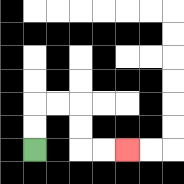{'start': '[1, 6]', 'end': '[5, 6]', 'path_directions': 'U,U,R,R,D,D,R,R', 'path_coordinates': '[[1, 6], [1, 5], [1, 4], [2, 4], [3, 4], [3, 5], [3, 6], [4, 6], [5, 6]]'}